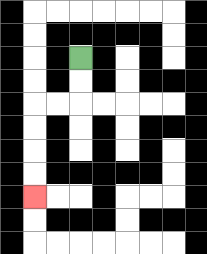{'start': '[3, 2]', 'end': '[1, 8]', 'path_directions': 'D,D,L,L,D,D,D,D', 'path_coordinates': '[[3, 2], [3, 3], [3, 4], [2, 4], [1, 4], [1, 5], [1, 6], [1, 7], [1, 8]]'}